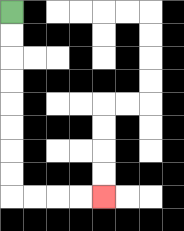{'start': '[0, 0]', 'end': '[4, 8]', 'path_directions': 'D,D,D,D,D,D,D,D,R,R,R,R', 'path_coordinates': '[[0, 0], [0, 1], [0, 2], [0, 3], [0, 4], [0, 5], [0, 6], [0, 7], [0, 8], [1, 8], [2, 8], [3, 8], [4, 8]]'}